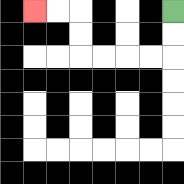{'start': '[7, 0]', 'end': '[1, 0]', 'path_directions': 'D,D,L,L,L,L,U,U,L,L', 'path_coordinates': '[[7, 0], [7, 1], [7, 2], [6, 2], [5, 2], [4, 2], [3, 2], [3, 1], [3, 0], [2, 0], [1, 0]]'}